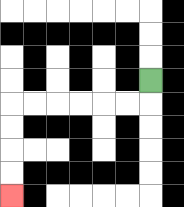{'start': '[6, 3]', 'end': '[0, 8]', 'path_directions': 'D,L,L,L,L,L,L,D,D,D,D', 'path_coordinates': '[[6, 3], [6, 4], [5, 4], [4, 4], [3, 4], [2, 4], [1, 4], [0, 4], [0, 5], [0, 6], [0, 7], [0, 8]]'}